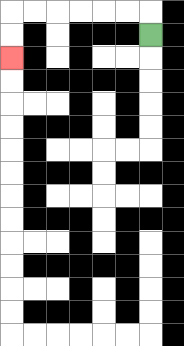{'start': '[6, 1]', 'end': '[0, 2]', 'path_directions': 'U,L,L,L,L,L,L,D,D', 'path_coordinates': '[[6, 1], [6, 0], [5, 0], [4, 0], [3, 0], [2, 0], [1, 0], [0, 0], [0, 1], [0, 2]]'}